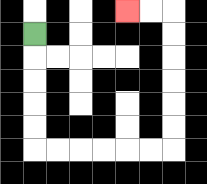{'start': '[1, 1]', 'end': '[5, 0]', 'path_directions': 'D,D,D,D,D,R,R,R,R,R,R,U,U,U,U,U,U,L,L', 'path_coordinates': '[[1, 1], [1, 2], [1, 3], [1, 4], [1, 5], [1, 6], [2, 6], [3, 6], [4, 6], [5, 6], [6, 6], [7, 6], [7, 5], [7, 4], [7, 3], [7, 2], [7, 1], [7, 0], [6, 0], [5, 0]]'}